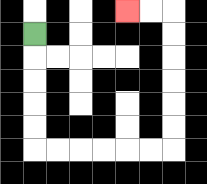{'start': '[1, 1]', 'end': '[5, 0]', 'path_directions': 'D,D,D,D,D,R,R,R,R,R,R,U,U,U,U,U,U,L,L', 'path_coordinates': '[[1, 1], [1, 2], [1, 3], [1, 4], [1, 5], [1, 6], [2, 6], [3, 6], [4, 6], [5, 6], [6, 6], [7, 6], [7, 5], [7, 4], [7, 3], [7, 2], [7, 1], [7, 0], [6, 0], [5, 0]]'}